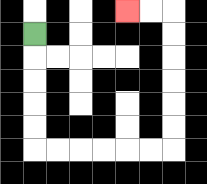{'start': '[1, 1]', 'end': '[5, 0]', 'path_directions': 'D,D,D,D,D,R,R,R,R,R,R,U,U,U,U,U,U,L,L', 'path_coordinates': '[[1, 1], [1, 2], [1, 3], [1, 4], [1, 5], [1, 6], [2, 6], [3, 6], [4, 6], [5, 6], [6, 6], [7, 6], [7, 5], [7, 4], [7, 3], [7, 2], [7, 1], [7, 0], [6, 0], [5, 0]]'}